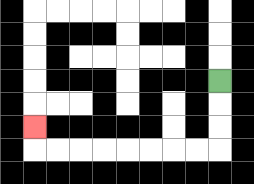{'start': '[9, 3]', 'end': '[1, 5]', 'path_directions': 'D,D,D,L,L,L,L,L,L,L,L,U', 'path_coordinates': '[[9, 3], [9, 4], [9, 5], [9, 6], [8, 6], [7, 6], [6, 6], [5, 6], [4, 6], [3, 6], [2, 6], [1, 6], [1, 5]]'}